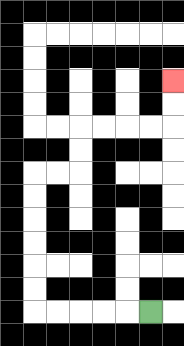{'start': '[6, 13]', 'end': '[7, 3]', 'path_directions': 'L,L,L,L,L,U,U,U,U,U,U,R,R,U,U,R,R,R,R,U,U', 'path_coordinates': '[[6, 13], [5, 13], [4, 13], [3, 13], [2, 13], [1, 13], [1, 12], [1, 11], [1, 10], [1, 9], [1, 8], [1, 7], [2, 7], [3, 7], [3, 6], [3, 5], [4, 5], [5, 5], [6, 5], [7, 5], [7, 4], [7, 3]]'}